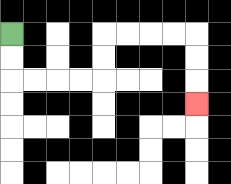{'start': '[0, 1]', 'end': '[8, 4]', 'path_directions': 'D,D,R,R,R,R,U,U,R,R,R,R,D,D,D', 'path_coordinates': '[[0, 1], [0, 2], [0, 3], [1, 3], [2, 3], [3, 3], [4, 3], [4, 2], [4, 1], [5, 1], [6, 1], [7, 1], [8, 1], [8, 2], [8, 3], [8, 4]]'}